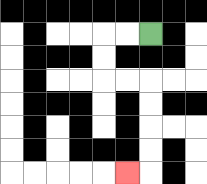{'start': '[6, 1]', 'end': '[5, 7]', 'path_directions': 'L,L,D,D,R,R,D,D,D,D,L', 'path_coordinates': '[[6, 1], [5, 1], [4, 1], [4, 2], [4, 3], [5, 3], [6, 3], [6, 4], [6, 5], [6, 6], [6, 7], [5, 7]]'}